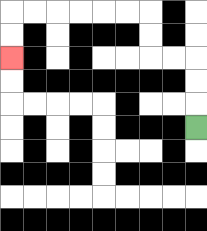{'start': '[8, 5]', 'end': '[0, 2]', 'path_directions': 'U,U,U,L,L,U,U,L,L,L,L,L,L,D,D', 'path_coordinates': '[[8, 5], [8, 4], [8, 3], [8, 2], [7, 2], [6, 2], [6, 1], [6, 0], [5, 0], [4, 0], [3, 0], [2, 0], [1, 0], [0, 0], [0, 1], [0, 2]]'}